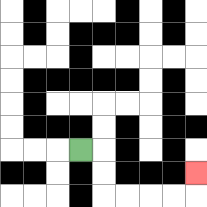{'start': '[3, 6]', 'end': '[8, 7]', 'path_directions': 'R,D,D,R,R,R,R,U', 'path_coordinates': '[[3, 6], [4, 6], [4, 7], [4, 8], [5, 8], [6, 8], [7, 8], [8, 8], [8, 7]]'}